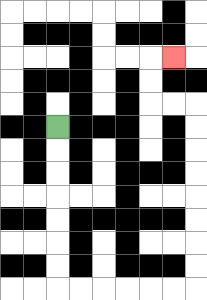{'start': '[2, 5]', 'end': '[7, 2]', 'path_directions': 'D,D,D,D,D,D,D,R,R,R,R,R,R,U,U,U,U,U,U,U,U,L,L,U,U,R', 'path_coordinates': '[[2, 5], [2, 6], [2, 7], [2, 8], [2, 9], [2, 10], [2, 11], [2, 12], [3, 12], [4, 12], [5, 12], [6, 12], [7, 12], [8, 12], [8, 11], [8, 10], [8, 9], [8, 8], [8, 7], [8, 6], [8, 5], [8, 4], [7, 4], [6, 4], [6, 3], [6, 2], [7, 2]]'}